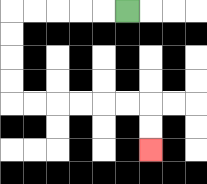{'start': '[5, 0]', 'end': '[6, 6]', 'path_directions': 'L,L,L,L,L,D,D,D,D,R,R,R,R,R,R,D,D', 'path_coordinates': '[[5, 0], [4, 0], [3, 0], [2, 0], [1, 0], [0, 0], [0, 1], [0, 2], [0, 3], [0, 4], [1, 4], [2, 4], [3, 4], [4, 4], [5, 4], [6, 4], [6, 5], [6, 6]]'}